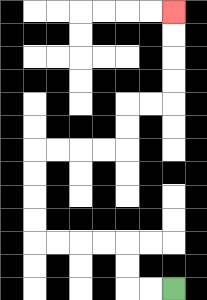{'start': '[7, 12]', 'end': '[7, 0]', 'path_directions': 'L,L,U,U,L,L,L,L,U,U,U,U,R,R,R,R,U,U,R,R,U,U,U,U', 'path_coordinates': '[[7, 12], [6, 12], [5, 12], [5, 11], [5, 10], [4, 10], [3, 10], [2, 10], [1, 10], [1, 9], [1, 8], [1, 7], [1, 6], [2, 6], [3, 6], [4, 6], [5, 6], [5, 5], [5, 4], [6, 4], [7, 4], [7, 3], [7, 2], [7, 1], [7, 0]]'}